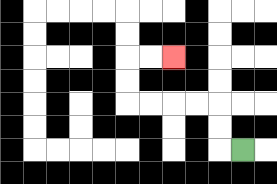{'start': '[10, 6]', 'end': '[7, 2]', 'path_directions': 'L,U,U,L,L,L,L,U,U,R,R', 'path_coordinates': '[[10, 6], [9, 6], [9, 5], [9, 4], [8, 4], [7, 4], [6, 4], [5, 4], [5, 3], [5, 2], [6, 2], [7, 2]]'}